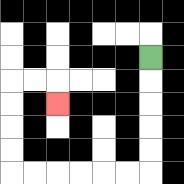{'start': '[6, 2]', 'end': '[2, 4]', 'path_directions': 'D,D,D,D,D,L,L,L,L,L,L,U,U,U,U,R,R,D', 'path_coordinates': '[[6, 2], [6, 3], [6, 4], [6, 5], [6, 6], [6, 7], [5, 7], [4, 7], [3, 7], [2, 7], [1, 7], [0, 7], [0, 6], [0, 5], [0, 4], [0, 3], [1, 3], [2, 3], [2, 4]]'}